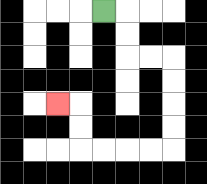{'start': '[4, 0]', 'end': '[2, 4]', 'path_directions': 'R,D,D,R,R,D,D,D,D,L,L,L,L,U,U,L', 'path_coordinates': '[[4, 0], [5, 0], [5, 1], [5, 2], [6, 2], [7, 2], [7, 3], [7, 4], [7, 5], [7, 6], [6, 6], [5, 6], [4, 6], [3, 6], [3, 5], [3, 4], [2, 4]]'}